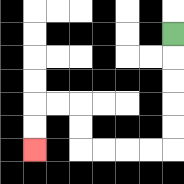{'start': '[7, 1]', 'end': '[1, 6]', 'path_directions': 'D,D,D,D,D,L,L,L,L,U,U,L,L,D,D', 'path_coordinates': '[[7, 1], [7, 2], [7, 3], [7, 4], [7, 5], [7, 6], [6, 6], [5, 6], [4, 6], [3, 6], [3, 5], [3, 4], [2, 4], [1, 4], [1, 5], [1, 6]]'}